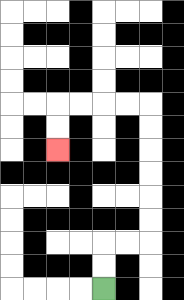{'start': '[4, 12]', 'end': '[2, 6]', 'path_directions': 'U,U,R,R,U,U,U,U,U,U,L,L,L,L,D,D', 'path_coordinates': '[[4, 12], [4, 11], [4, 10], [5, 10], [6, 10], [6, 9], [6, 8], [6, 7], [6, 6], [6, 5], [6, 4], [5, 4], [4, 4], [3, 4], [2, 4], [2, 5], [2, 6]]'}